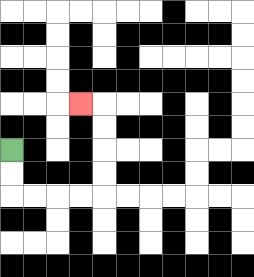{'start': '[0, 6]', 'end': '[3, 4]', 'path_directions': 'D,D,R,R,R,R,U,U,U,U,L', 'path_coordinates': '[[0, 6], [0, 7], [0, 8], [1, 8], [2, 8], [3, 8], [4, 8], [4, 7], [4, 6], [4, 5], [4, 4], [3, 4]]'}